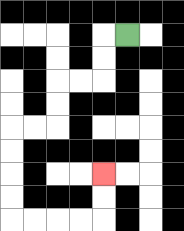{'start': '[5, 1]', 'end': '[4, 7]', 'path_directions': 'L,D,D,L,L,D,D,L,L,D,D,D,D,R,R,R,R,U,U', 'path_coordinates': '[[5, 1], [4, 1], [4, 2], [4, 3], [3, 3], [2, 3], [2, 4], [2, 5], [1, 5], [0, 5], [0, 6], [0, 7], [0, 8], [0, 9], [1, 9], [2, 9], [3, 9], [4, 9], [4, 8], [4, 7]]'}